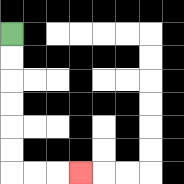{'start': '[0, 1]', 'end': '[3, 7]', 'path_directions': 'D,D,D,D,D,D,R,R,R', 'path_coordinates': '[[0, 1], [0, 2], [0, 3], [0, 4], [0, 5], [0, 6], [0, 7], [1, 7], [2, 7], [3, 7]]'}